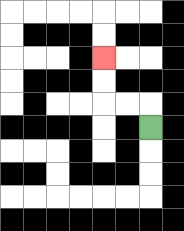{'start': '[6, 5]', 'end': '[4, 2]', 'path_directions': 'U,L,L,U,U', 'path_coordinates': '[[6, 5], [6, 4], [5, 4], [4, 4], [4, 3], [4, 2]]'}